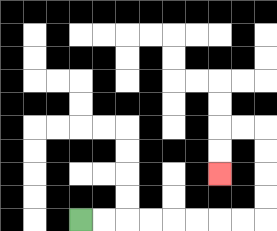{'start': '[3, 9]', 'end': '[9, 7]', 'path_directions': 'R,R,R,R,R,R,R,R,U,U,U,U,L,L,D,D', 'path_coordinates': '[[3, 9], [4, 9], [5, 9], [6, 9], [7, 9], [8, 9], [9, 9], [10, 9], [11, 9], [11, 8], [11, 7], [11, 6], [11, 5], [10, 5], [9, 5], [9, 6], [9, 7]]'}